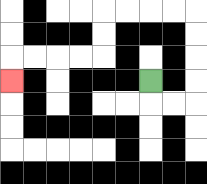{'start': '[6, 3]', 'end': '[0, 3]', 'path_directions': 'D,R,R,U,U,U,U,L,L,L,L,D,D,L,L,L,L,D', 'path_coordinates': '[[6, 3], [6, 4], [7, 4], [8, 4], [8, 3], [8, 2], [8, 1], [8, 0], [7, 0], [6, 0], [5, 0], [4, 0], [4, 1], [4, 2], [3, 2], [2, 2], [1, 2], [0, 2], [0, 3]]'}